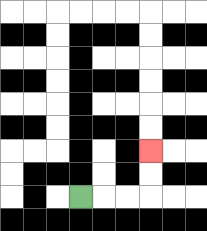{'start': '[3, 8]', 'end': '[6, 6]', 'path_directions': 'R,R,R,U,U', 'path_coordinates': '[[3, 8], [4, 8], [5, 8], [6, 8], [6, 7], [6, 6]]'}